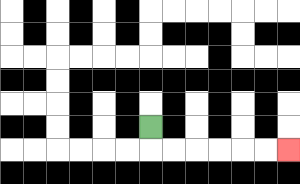{'start': '[6, 5]', 'end': '[12, 6]', 'path_directions': 'D,R,R,R,R,R,R', 'path_coordinates': '[[6, 5], [6, 6], [7, 6], [8, 6], [9, 6], [10, 6], [11, 6], [12, 6]]'}